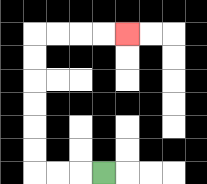{'start': '[4, 7]', 'end': '[5, 1]', 'path_directions': 'L,L,L,U,U,U,U,U,U,R,R,R,R', 'path_coordinates': '[[4, 7], [3, 7], [2, 7], [1, 7], [1, 6], [1, 5], [1, 4], [1, 3], [1, 2], [1, 1], [2, 1], [3, 1], [4, 1], [5, 1]]'}